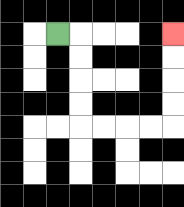{'start': '[2, 1]', 'end': '[7, 1]', 'path_directions': 'R,D,D,D,D,R,R,R,R,U,U,U,U', 'path_coordinates': '[[2, 1], [3, 1], [3, 2], [3, 3], [3, 4], [3, 5], [4, 5], [5, 5], [6, 5], [7, 5], [7, 4], [7, 3], [7, 2], [7, 1]]'}